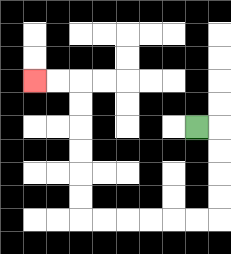{'start': '[8, 5]', 'end': '[1, 3]', 'path_directions': 'R,D,D,D,D,L,L,L,L,L,L,U,U,U,U,U,U,L,L', 'path_coordinates': '[[8, 5], [9, 5], [9, 6], [9, 7], [9, 8], [9, 9], [8, 9], [7, 9], [6, 9], [5, 9], [4, 9], [3, 9], [3, 8], [3, 7], [3, 6], [3, 5], [3, 4], [3, 3], [2, 3], [1, 3]]'}